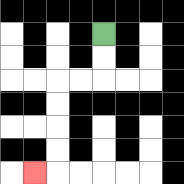{'start': '[4, 1]', 'end': '[1, 7]', 'path_directions': 'D,D,L,L,D,D,D,D,L', 'path_coordinates': '[[4, 1], [4, 2], [4, 3], [3, 3], [2, 3], [2, 4], [2, 5], [2, 6], [2, 7], [1, 7]]'}